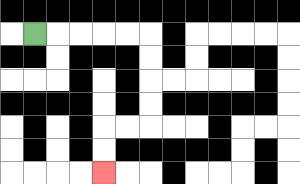{'start': '[1, 1]', 'end': '[4, 7]', 'path_directions': 'R,R,R,R,R,D,D,D,D,L,L,D,D', 'path_coordinates': '[[1, 1], [2, 1], [3, 1], [4, 1], [5, 1], [6, 1], [6, 2], [6, 3], [6, 4], [6, 5], [5, 5], [4, 5], [4, 6], [4, 7]]'}